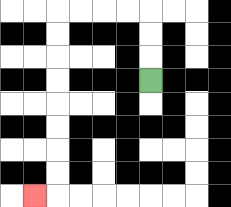{'start': '[6, 3]', 'end': '[1, 8]', 'path_directions': 'U,U,U,L,L,L,L,D,D,D,D,D,D,D,D,L', 'path_coordinates': '[[6, 3], [6, 2], [6, 1], [6, 0], [5, 0], [4, 0], [3, 0], [2, 0], [2, 1], [2, 2], [2, 3], [2, 4], [2, 5], [2, 6], [2, 7], [2, 8], [1, 8]]'}